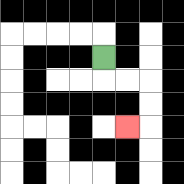{'start': '[4, 2]', 'end': '[5, 5]', 'path_directions': 'D,R,R,D,D,L', 'path_coordinates': '[[4, 2], [4, 3], [5, 3], [6, 3], [6, 4], [6, 5], [5, 5]]'}